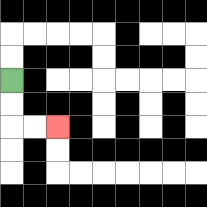{'start': '[0, 3]', 'end': '[2, 5]', 'path_directions': 'D,D,R,R', 'path_coordinates': '[[0, 3], [0, 4], [0, 5], [1, 5], [2, 5]]'}